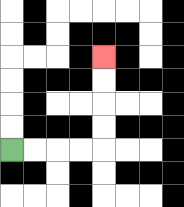{'start': '[0, 6]', 'end': '[4, 2]', 'path_directions': 'R,R,R,R,U,U,U,U', 'path_coordinates': '[[0, 6], [1, 6], [2, 6], [3, 6], [4, 6], [4, 5], [4, 4], [4, 3], [4, 2]]'}